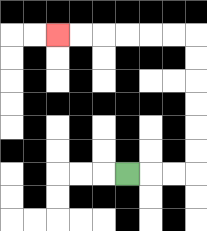{'start': '[5, 7]', 'end': '[2, 1]', 'path_directions': 'R,R,R,U,U,U,U,U,U,L,L,L,L,L,L', 'path_coordinates': '[[5, 7], [6, 7], [7, 7], [8, 7], [8, 6], [8, 5], [8, 4], [8, 3], [8, 2], [8, 1], [7, 1], [6, 1], [5, 1], [4, 1], [3, 1], [2, 1]]'}